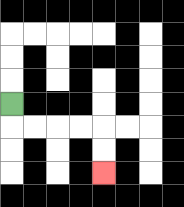{'start': '[0, 4]', 'end': '[4, 7]', 'path_directions': 'D,R,R,R,R,D,D', 'path_coordinates': '[[0, 4], [0, 5], [1, 5], [2, 5], [3, 5], [4, 5], [4, 6], [4, 7]]'}